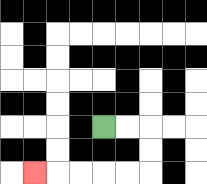{'start': '[4, 5]', 'end': '[1, 7]', 'path_directions': 'R,R,D,D,L,L,L,L,L', 'path_coordinates': '[[4, 5], [5, 5], [6, 5], [6, 6], [6, 7], [5, 7], [4, 7], [3, 7], [2, 7], [1, 7]]'}